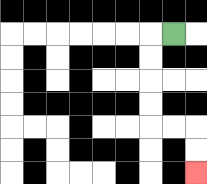{'start': '[7, 1]', 'end': '[8, 7]', 'path_directions': 'L,D,D,D,D,R,R,D,D', 'path_coordinates': '[[7, 1], [6, 1], [6, 2], [6, 3], [6, 4], [6, 5], [7, 5], [8, 5], [8, 6], [8, 7]]'}